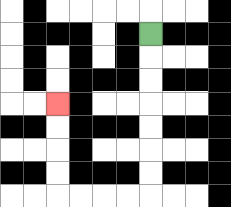{'start': '[6, 1]', 'end': '[2, 4]', 'path_directions': 'D,D,D,D,D,D,D,L,L,L,L,U,U,U,U', 'path_coordinates': '[[6, 1], [6, 2], [6, 3], [6, 4], [6, 5], [6, 6], [6, 7], [6, 8], [5, 8], [4, 8], [3, 8], [2, 8], [2, 7], [2, 6], [2, 5], [2, 4]]'}